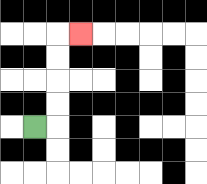{'start': '[1, 5]', 'end': '[3, 1]', 'path_directions': 'R,U,U,U,U,R', 'path_coordinates': '[[1, 5], [2, 5], [2, 4], [2, 3], [2, 2], [2, 1], [3, 1]]'}